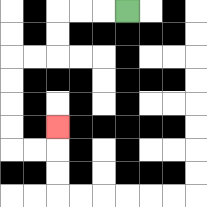{'start': '[5, 0]', 'end': '[2, 5]', 'path_directions': 'L,L,L,D,D,L,L,D,D,D,D,R,R,U', 'path_coordinates': '[[5, 0], [4, 0], [3, 0], [2, 0], [2, 1], [2, 2], [1, 2], [0, 2], [0, 3], [0, 4], [0, 5], [0, 6], [1, 6], [2, 6], [2, 5]]'}